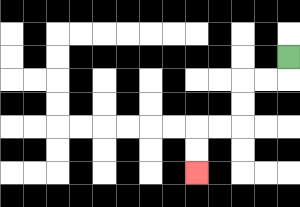{'start': '[12, 2]', 'end': '[8, 7]', 'path_directions': 'D,L,L,D,D,L,L,D,D', 'path_coordinates': '[[12, 2], [12, 3], [11, 3], [10, 3], [10, 4], [10, 5], [9, 5], [8, 5], [8, 6], [8, 7]]'}